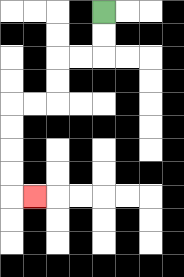{'start': '[4, 0]', 'end': '[1, 8]', 'path_directions': 'D,D,L,L,D,D,L,L,D,D,D,D,R', 'path_coordinates': '[[4, 0], [4, 1], [4, 2], [3, 2], [2, 2], [2, 3], [2, 4], [1, 4], [0, 4], [0, 5], [0, 6], [0, 7], [0, 8], [1, 8]]'}